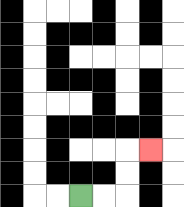{'start': '[3, 8]', 'end': '[6, 6]', 'path_directions': 'R,R,U,U,R', 'path_coordinates': '[[3, 8], [4, 8], [5, 8], [5, 7], [5, 6], [6, 6]]'}